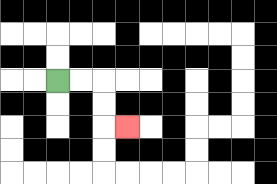{'start': '[2, 3]', 'end': '[5, 5]', 'path_directions': 'R,R,D,D,R', 'path_coordinates': '[[2, 3], [3, 3], [4, 3], [4, 4], [4, 5], [5, 5]]'}